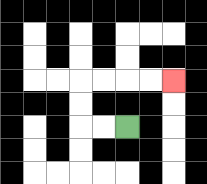{'start': '[5, 5]', 'end': '[7, 3]', 'path_directions': 'L,L,U,U,R,R,R,R', 'path_coordinates': '[[5, 5], [4, 5], [3, 5], [3, 4], [3, 3], [4, 3], [5, 3], [6, 3], [7, 3]]'}